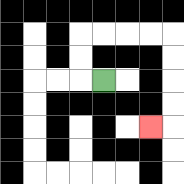{'start': '[4, 3]', 'end': '[6, 5]', 'path_directions': 'L,U,U,R,R,R,R,D,D,D,D,L', 'path_coordinates': '[[4, 3], [3, 3], [3, 2], [3, 1], [4, 1], [5, 1], [6, 1], [7, 1], [7, 2], [7, 3], [7, 4], [7, 5], [6, 5]]'}